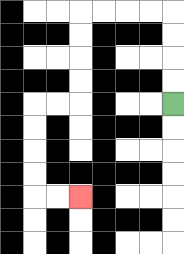{'start': '[7, 4]', 'end': '[3, 8]', 'path_directions': 'U,U,U,U,L,L,L,L,D,D,D,D,L,L,D,D,D,D,R,R', 'path_coordinates': '[[7, 4], [7, 3], [7, 2], [7, 1], [7, 0], [6, 0], [5, 0], [4, 0], [3, 0], [3, 1], [3, 2], [3, 3], [3, 4], [2, 4], [1, 4], [1, 5], [1, 6], [1, 7], [1, 8], [2, 8], [3, 8]]'}